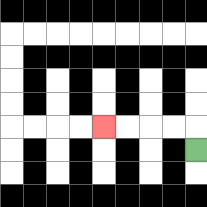{'start': '[8, 6]', 'end': '[4, 5]', 'path_directions': 'U,L,L,L,L', 'path_coordinates': '[[8, 6], [8, 5], [7, 5], [6, 5], [5, 5], [4, 5]]'}